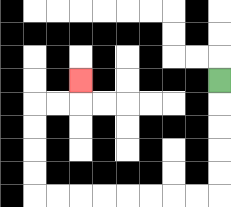{'start': '[9, 3]', 'end': '[3, 3]', 'path_directions': 'D,D,D,D,D,L,L,L,L,L,L,L,L,U,U,U,U,R,R,U', 'path_coordinates': '[[9, 3], [9, 4], [9, 5], [9, 6], [9, 7], [9, 8], [8, 8], [7, 8], [6, 8], [5, 8], [4, 8], [3, 8], [2, 8], [1, 8], [1, 7], [1, 6], [1, 5], [1, 4], [2, 4], [3, 4], [3, 3]]'}